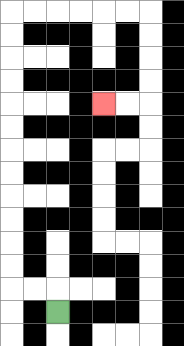{'start': '[2, 13]', 'end': '[4, 4]', 'path_directions': 'U,L,L,U,U,U,U,U,U,U,U,U,U,U,U,R,R,R,R,R,R,D,D,D,D,L,L', 'path_coordinates': '[[2, 13], [2, 12], [1, 12], [0, 12], [0, 11], [0, 10], [0, 9], [0, 8], [0, 7], [0, 6], [0, 5], [0, 4], [0, 3], [0, 2], [0, 1], [0, 0], [1, 0], [2, 0], [3, 0], [4, 0], [5, 0], [6, 0], [6, 1], [6, 2], [6, 3], [6, 4], [5, 4], [4, 4]]'}